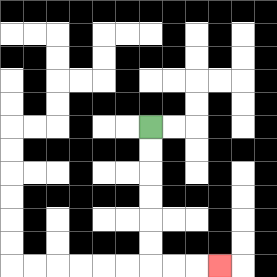{'start': '[6, 5]', 'end': '[9, 11]', 'path_directions': 'D,D,D,D,D,D,R,R,R', 'path_coordinates': '[[6, 5], [6, 6], [6, 7], [6, 8], [6, 9], [6, 10], [6, 11], [7, 11], [8, 11], [9, 11]]'}